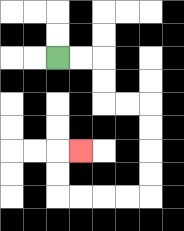{'start': '[2, 2]', 'end': '[3, 6]', 'path_directions': 'R,R,D,D,R,R,D,D,D,D,L,L,L,L,U,U,R', 'path_coordinates': '[[2, 2], [3, 2], [4, 2], [4, 3], [4, 4], [5, 4], [6, 4], [6, 5], [6, 6], [6, 7], [6, 8], [5, 8], [4, 8], [3, 8], [2, 8], [2, 7], [2, 6], [3, 6]]'}